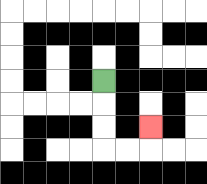{'start': '[4, 3]', 'end': '[6, 5]', 'path_directions': 'D,D,D,R,R,U', 'path_coordinates': '[[4, 3], [4, 4], [4, 5], [4, 6], [5, 6], [6, 6], [6, 5]]'}